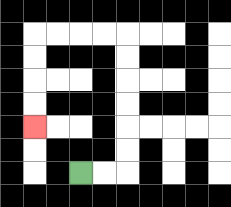{'start': '[3, 7]', 'end': '[1, 5]', 'path_directions': 'R,R,U,U,U,U,U,U,L,L,L,L,D,D,D,D', 'path_coordinates': '[[3, 7], [4, 7], [5, 7], [5, 6], [5, 5], [5, 4], [5, 3], [5, 2], [5, 1], [4, 1], [3, 1], [2, 1], [1, 1], [1, 2], [1, 3], [1, 4], [1, 5]]'}